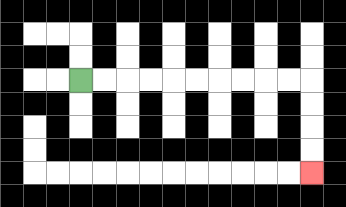{'start': '[3, 3]', 'end': '[13, 7]', 'path_directions': 'R,R,R,R,R,R,R,R,R,R,D,D,D,D', 'path_coordinates': '[[3, 3], [4, 3], [5, 3], [6, 3], [7, 3], [8, 3], [9, 3], [10, 3], [11, 3], [12, 3], [13, 3], [13, 4], [13, 5], [13, 6], [13, 7]]'}